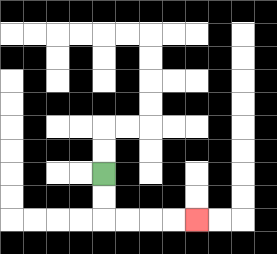{'start': '[4, 7]', 'end': '[8, 9]', 'path_directions': 'D,D,R,R,R,R', 'path_coordinates': '[[4, 7], [4, 8], [4, 9], [5, 9], [6, 9], [7, 9], [8, 9]]'}